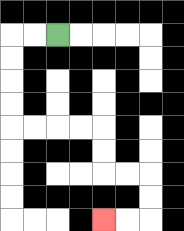{'start': '[2, 1]', 'end': '[4, 9]', 'path_directions': 'L,L,D,D,D,D,R,R,R,R,D,D,R,R,D,D,L,L', 'path_coordinates': '[[2, 1], [1, 1], [0, 1], [0, 2], [0, 3], [0, 4], [0, 5], [1, 5], [2, 5], [3, 5], [4, 5], [4, 6], [4, 7], [5, 7], [6, 7], [6, 8], [6, 9], [5, 9], [4, 9]]'}